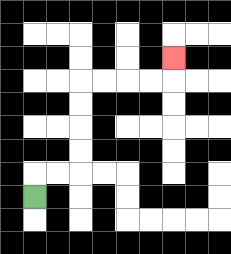{'start': '[1, 8]', 'end': '[7, 2]', 'path_directions': 'U,R,R,U,U,U,U,R,R,R,R,U', 'path_coordinates': '[[1, 8], [1, 7], [2, 7], [3, 7], [3, 6], [3, 5], [3, 4], [3, 3], [4, 3], [5, 3], [6, 3], [7, 3], [7, 2]]'}